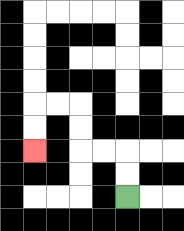{'start': '[5, 8]', 'end': '[1, 6]', 'path_directions': 'U,U,L,L,U,U,L,L,D,D', 'path_coordinates': '[[5, 8], [5, 7], [5, 6], [4, 6], [3, 6], [3, 5], [3, 4], [2, 4], [1, 4], [1, 5], [1, 6]]'}